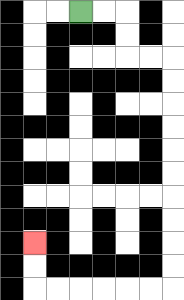{'start': '[3, 0]', 'end': '[1, 10]', 'path_directions': 'R,R,D,D,R,R,D,D,D,D,D,D,D,D,D,D,L,L,L,L,L,L,U,U', 'path_coordinates': '[[3, 0], [4, 0], [5, 0], [5, 1], [5, 2], [6, 2], [7, 2], [7, 3], [7, 4], [7, 5], [7, 6], [7, 7], [7, 8], [7, 9], [7, 10], [7, 11], [7, 12], [6, 12], [5, 12], [4, 12], [3, 12], [2, 12], [1, 12], [1, 11], [1, 10]]'}